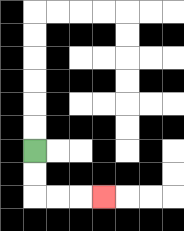{'start': '[1, 6]', 'end': '[4, 8]', 'path_directions': 'D,D,R,R,R', 'path_coordinates': '[[1, 6], [1, 7], [1, 8], [2, 8], [3, 8], [4, 8]]'}